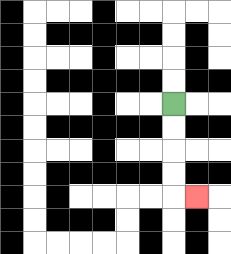{'start': '[7, 4]', 'end': '[8, 8]', 'path_directions': 'D,D,D,D,R', 'path_coordinates': '[[7, 4], [7, 5], [7, 6], [7, 7], [7, 8], [8, 8]]'}